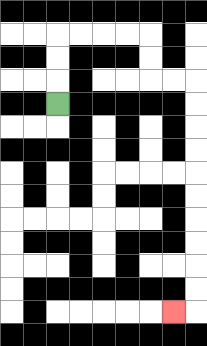{'start': '[2, 4]', 'end': '[7, 13]', 'path_directions': 'U,U,U,R,R,R,R,D,D,R,R,D,D,D,D,D,D,D,D,D,D,L', 'path_coordinates': '[[2, 4], [2, 3], [2, 2], [2, 1], [3, 1], [4, 1], [5, 1], [6, 1], [6, 2], [6, 3], [7, 3], [8, 3], [8, 4], [8, 5], [8, 6], [8, 7], [8, 8], [8, 9], [8, 10], [8, 11], [8, 12], [8, 13], [7, 13]]'}